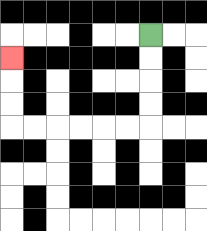{'start': '[6, 1]', 'end': '[0, 2]', 'path_directions': 'D,D,D,D,L,L,L,L,L,L,U,U,U', 'path_coordinates': '[[6, 1], [6, 2], [6, 3], [6, 4], [6, 5], [5, 5], [4, 5], [3, 5], [2, 5], [1, 5], [0, 5], [0, 4], [0, 3], [0, 2]]'}